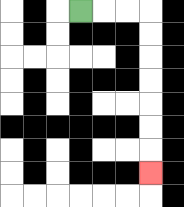{'start': '[3, 0]', 'end': '[6, 7]', 'path_directions': 'R,R,R,D,D,D,D,D,D,D', 'path_coordinates': '[[3, 0], [4, 0], [5, 0], [6, 0], [6, 1], [6, 2], [6, 3], [6, 4], [6, 5], [6, 6], [6, 7]]'}